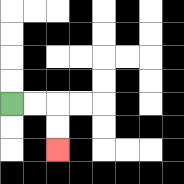{'start': '[0, 4]', 'end': '[2, 6]', 'path_directions': 'R,R,D,D', 'path_coordinates': '[[0, 4], [1, 4], [2, 4], [2, 5], [2, 6]]'}